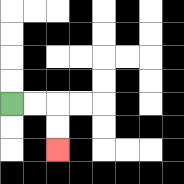{'start': '[0, 4]', 'end': '[2, 6]', 'path_directions': 'R,R,D,D', 'path_coordinates': '[[0, 4], [1, 4], [2, 4], [2, 5], [2, 6]]'}